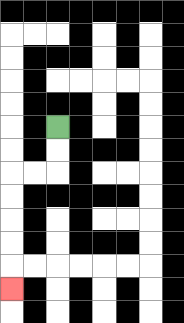{'start': '[2, 5]', 'end': '[0, 12]', 'path_directions': 'D,D,L,L,D,D,D,D,D', 'path_coordinates': '[[2, 5], [2, 6], [2, 7], [1, 7], [0, 7], [0, 8], [0, 9], [0, 10], [0, 11], [0, 12]]'}